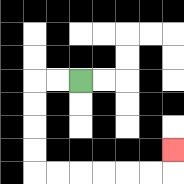{'start': '[3, 3]', 'end': '[7, 6]', 'path_directions': 'L,L,D,D,D,D,R,R,R,R,R,R,U', 'path_coordinates': '[[3, 3], [2, 3], [1, 3], [1, 4], [1, 5], [1, 6], [1, 7], [2, 7], [3, 7], [4, 7], [5, 7], [6, 7], [7, 7], [7, 6]]'}